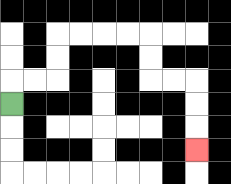{'start': '[0, 4]', 'end': '[8, 6]', 'path_directions': 'U,R,R,U,U,R,R,R,R,D,D,R,R,D,D,D', 'path_coordinates': '[[0, 4], [0, 3], [1, 3], [2, 3], [2, 2], [2, 1], [3, 1], [4, 1], [5, 1], [6, 1], [6, 2], [6, 3], [7, 3], [8, 3], [8, 4], [8, 5], [8, 6]]'}